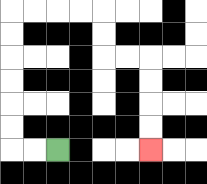{'start': '[2, 6]', 'end': '[6, 6]', 'path_directions': 'L,L,U,U,U,U,U,U,R,R,R,R,D,D,R,R,D,D,D,D', 'path_coordinates': '[[2, 6], [1, 6], [0, 6], [0, 5], [0, 4], [0, 3], [0, 2], [0, 1], [0, 0], [1, 0], [2, 0], [3, 0], [4, 0], [4, 1], [4, 2], [5, 2], [6, 2], [6, 3], [6, 4], [6, 5], [6, 6]]'}